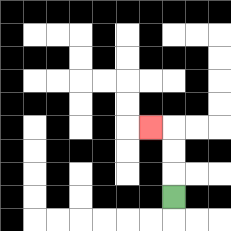{'start': '[7, 8]', 'end': '[6, 5]', 'path_directions': 'U,U,U,L', 'path_coordinates': '[[7, 8], [7, 7], [7, 6], [7, 5], [6, 5]]'}